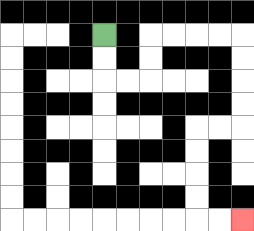{'start': '[4, 1]', 'end': '[10, 9]', 'path_directions': 'D,D,R,R,U,U,R,R,R,R,D,D,D,D,L,L,D,D,D,D,R,R', 'path_coordinates': '[[4, 1], [4, 2], [4, 3], [5, 3], [6, 3], [6, 2], [6, 1], [7, 1], [8, 1], [9, 1], [10, 1], [10, 2], [10, 3], [10, 4], [10, 5], [9, 5], [8, 5], [8, 6], [8, 7], [8, 8], [8, 9], [9, 9], [10, 9]]'}